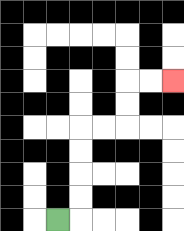{'start': '[2, 9]', 'end': '[7, 3]', 'path_directions': 'R,U,U,U,U,R,R,U,U,R,R', 'path_coordinates': '[[2, 9], [3, 9], [3, 8], [3, 7], [3, 6], [3, 5], [4, 5], [5, 5], [5, 4], [5, 3], [6, 3], [7, 3]]'}